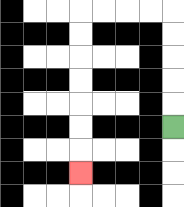{'start': '[7, 5]', 'end': '[3, 7]', 'path_directions': 'U,U,U,U,U,L,L,L,L,D,D,D,D,D,D,D', 'path_coordinates': '[[7, 5], [7, 4], [7, 3], [7, 2], [7, 1], [7, 0], [6, 0], [5, 0], [4, 0], [3, 0], [3, 1], [3, 2], [3, 3], [3, 4], [3, 5], [3, 6], [3, 7]]'}